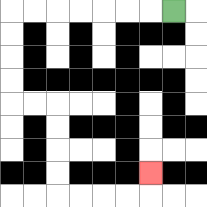{'start': '[7, 0]', 'end': '[6, 7]', 'path_directions': 'L,L,L,L,L,L,L,D,D,D,D,R,R,D,D,D,D,R,R,R,R,U', 'path_coordinates': '[[7, 0], [6, 0], [5, 0], [4, 0], [3, 0], [2, 0], [1, 0], [0, 0], [0, 1], [0, 2], [0, 3], [0, 4], [1, 4], [2, 4], [2, 5], [2, 6], [2, 7], [2, 8], [3, 8], [4, 8], [5, 8], [6, 8], [6, 7]]'}